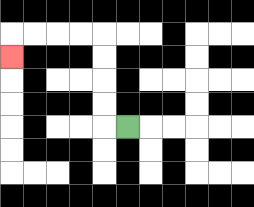{'start': '[5, 5]', 'end': '[0, 2]', 'path_directions': 'L,U,U,U,U,L,L,L,L,D', 'path_coordinates': '[[5, 5], [4, 5], [4, 4], [4, 3], [4, 2], [4, 1], [3, 1], [2, 1], [1, 1], [0, 1], [0, 2]]'}